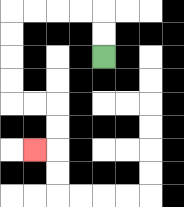{'start': '[4, 2]', 'end': '[1, 6]', 'path_directions': 'U,U,L,L,L,L,D,D,D,D,R,R,D,D,L', 'path_coordinates': '[[4, 2], [4, 1], [4, 0], [3, 0], [2, 0], [1, 0], [0, 0], [0, 1], [0, 2], [0, 3], [0, 4], [1, 4], [2, 4], [2, 5], [2, 6], [1, 6]]'}